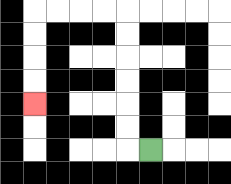{'start': '[6, 6]', 'end': '[1, 4]', 'path_directions': 'L,U,U,U,U,U,U,L,L,L,L,D,D,D,D', 'path_coordinates': '[[6, 6], [5, 6], [5, 5], [5, 4], [5, 3], [5, 2], [5, 1], [5, 0], [4, 0], [3, 0], [2, 0], [1, 0], [1, 1], [1, 2], [1, 3], [1, 4]]'}